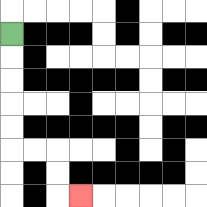{'start': '[0, 1]', 'end': '[3, 8]', 'path_directions': 'D,D,D,D,D,R,R,D,D,R', 'path_coordinates': '[[0, 1], [0, 2], [0, 3], [0, 4], [0, 5], [0, 6], [1, 6], [2, 6], [2, 7], [2, 8], [3, 8]]'}